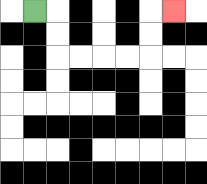{'start': '[1, 0]', 'end': '[7, 0]', 'path_directions': 'R,D,D,R,R,R,R,U,U,R', 'path_coordinates': '[[1, 0], [2, 0], [2, 1], [2, 2], [3, 2], [4, 2], [5, 2], [6, 2], [6, 1], [6, 0], [7, 0]]'}